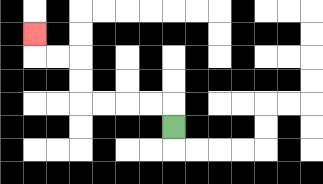{'start': '[7, 5]', 'end': '[1, 1]', 'path_directions': 'U,L,L,L,L,U,U,L,L,U', 'path_coordinates': '[[7, 5], [7, 4], [6, 4], [5, 4], [4, 4], [3, 4], [3, 3], [3, 2], [2, 2], [1, 2], [1, 1]]'}